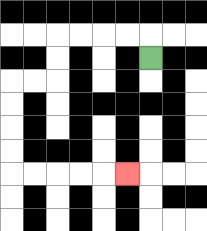{'start': '[6, 2]', 'end': '[5, 7]', 'path_directions': 'U,L,L,L,L,D,D,L,L,D,D,D,D,R,R,R,R,R', 'path_coordinates': '[[6, 2], [6, 1], [5, 1], [4, 1], [3, 1], [2, 1], [2, 2], [2, 3], [1, 3], [0, 3], [0, 4], [0, 5], [0, 6], [0, 7], [1, 7], [2, 7], [3, 7], [4, 7], [5, 7]]'}